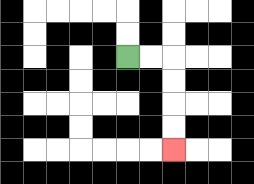{'start': '[5, 2]', 'end': '[7, 6]', 'path_directions': 'R,R,D,D,D,D', 'path_coordinates': '[[5, 2], [6, 2], [7, 2], [7, 3], [7, 4], [7, 5], [7, 6]]'}